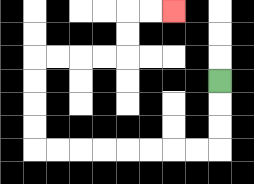{'start': '[9, 3]', 'end': '[7, 0]', 'path_directions': 'D,D,D,L,L,L,L,L,L,L,L,U,U,U,U,R,R,R,R,U,U,R,R', 'path_coordinates': '[[9, 3], [9, 4], [9, 5], [9, 6], [8, 6], [7, 6], [6, 6], [5, 6], [4, 6], [3, 6], [2, 6], [1, 6], [1, 5], [1, 4], [1, 3], [1, 2], [2, 2], [3, 2], [4, 2], [5, 2], [5, 1], [5, 0], [6, 0], [7, 0]]'}